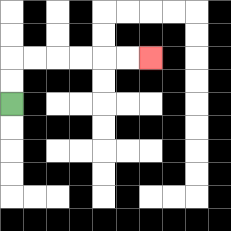{'start': '[0, 4]', 'end': '[6, 2]', 'path_directions': 'U,U,R,R,R,R,R,R', 'path_coordinates': '[[0, 4], [0, 3], [0, 2], [1, 2], [2, 2], [3, 2], [4, 2], [5, 2], [6, 2]]'}